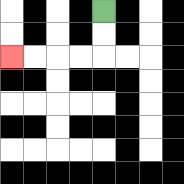{'start': '[4, 0]', 'end': '[0, 2]', 'path_directions': 'D,D,L,L,L,L', 'path_coordinates': '[[4, 0], [4, 1], [4, 2], [3, 2], [2, 2], [1, 2], [0, 2]]'}